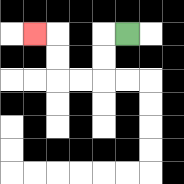{'start': '[5, 1]', 'end': '[1, 1]', 'path_directions': 'L,D,D,L,L,U,U,L', 'path_coordinates': '[[5, 1], [4, 1], [4, 2], [4, 3], [3, 3], [2, 3], [2, 2], [2, 1], [1, 1]]'}